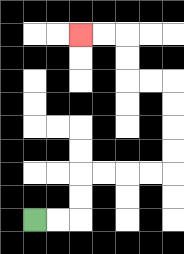{'start': '[1, 9]', 'end': '[3, 1]', 'path_directions': 'R,R,U,U,R,R,R,R,U,U,U,U,L,L,U,U,L,L', 'path_coordinates': '[[1, 9], [2, 9], [3, 9], [3, 8], [3, 7], [4, 7], [5, 7], [6, 7], [7, 7], [7, 6], [7, 5], [7, 4], [7, 3], [6, 3], [5, 3], [5, 2], [5, 1], [4, 1], [3, 1]]'}